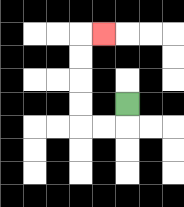{'start': '[5, 4]', 'end': '[4, 1]', 'path_directions': 'D,L,L,U,U,U,U,R', 'path_coordinates': '[[5, 4], [5, 5], [4, 5], [3, 5], [3, 4], [3, 3], [3, 2], [3, 1], [4, 1]]'}